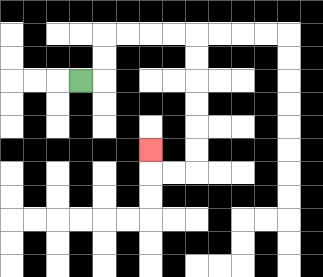{'start': '[3, 3]', 'end': '[6, 6]', 'path_directions': 'R,U,U,R,R,R,R,D,D,D,D,D,D,L,L,U', 'path_coordinates': '[[3, 3], [4, 3], [4, 2], [4, 1], [5, 1], [6, 1], [7, 1], [8, 1], [8, 2], [8, 3], [8, 4], [8, 5], [8, 6], [8, 7], [7, 7], [6, 7], [6, 6]]'}